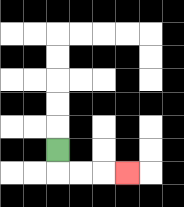{'start': '[2, 6]', 'end': '[5, 7]', 'path_directions': 'D,R,R,R', 'path_coordinates': '[[2, 6], [2, 7], [3, 7], [4, 7], [5, 7]]'}